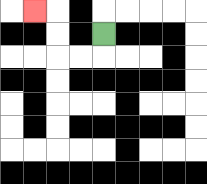{'start': '[4, 1]', 'end': '[1, 0]', 'path_directions': 'D,L,L,U,U,L', 'path_coordinates': '[[4, 1], [4, 2], [3, 2], [2, 2], [2, 1], [2, 0], [1, 0]]'}